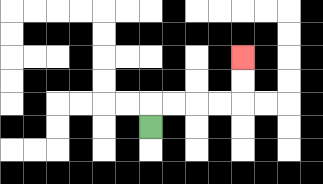{'start': '[6, 5]', 'end': '[10, 2]', 'path_directions': 'U,R,R,R,R,U,U', 'path_coordinates': '[[6, 5], [6, 4], [7, 4], [8, 4], [9, 4], [10, 4], [10, 3], [10, 2]]'}